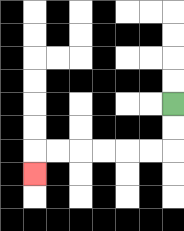{'start': '[7, 4]', 'end': '[1, 7]', 'path_directions': 'D,D,L,L,L,L,L,L,D', 'path_coordinates': '[[7, 4], [7, 5], [7, 6], [6, 6], [5, 6], [4, 6], [3, 6], [2, 6], [1, 6], [1, 7]]'}